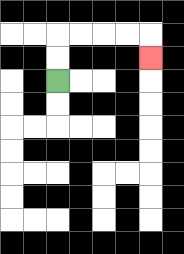{'start': '[2, 3]', 'end': '[6, 2]', 'path_directions': 'U,U,R,R,R,R,D', 'path_coordinates': '[[2, 3], [2, 2], [2, 1], [3, 1], [4, 1], [5, 1], [6, 1], [6, 2]]'}